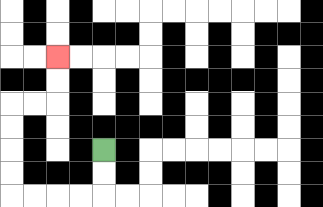{'start': '[4, 6]', 'end': '[2, 2]', 'path_directions': 'D,D,L,L,L,L,U,U,U,U,R,R,U,U', 'path_coordinates': '[[4, 6], [4, 7], [4, 8], [3, 8], [2, 8], [1, 8], [0, 8], [0, 7], [0, 6], [0, 5], [0, 4], [1, 4], [2, 4], [2, 3], [2, 2]]'}